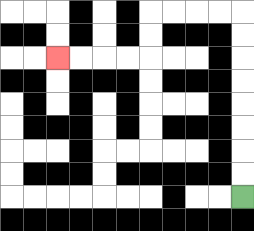{'start': '[10, 8]', 'end': '[2, 2]', 'path_directions': 'U,U,U,U,U,U,U,U,L,L,L,L,D,D,L,L,L,L', 'path_coordinates': '[[10, 8], [10, 7], [10, 6], [10, 5], [10, 4], [10, 3], [10, 2], [10, 1], [10, 0], [9, 0], [8, 0], [7, 0], [6, 0], [6, 1], [6, 2], [5, 2], [4, 2], [3, 2], [2, 2]]'}